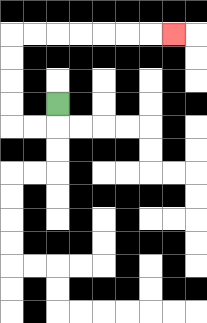{'start': '[2, 4]', 'end': '[7, 1]', 'path_directions': 'D,L,L,U,U,U,U,R,R,R,R,R,R,R', 'path_coordinates': '[[2, 4], [2, 5], [1, 5], [0, 5], [0, 4], [0, 3], [0, 2], [0, 1], [1, 1], [2, 1], [3, 1], [4, 1], [5, 1], [6, 1], [7, 1]]'}